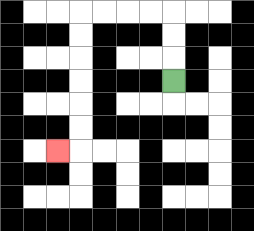{'start': '[7, 3]', 'end': '[2, 6]', 'path_directions': 'U,U,U,L,L,L,L,D,D,D,D,D,D,L', 'path_coordinates': '[[7, 3], [7, 2], [7, 1], [7, 0], [6, 0], [5, 0], [4, 0], [3, 0], [3, 1], [3, 2], [3, 3], [3, 4], [3, 5], [3, 6], [2, 6]]'}